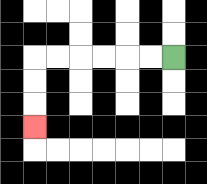{'start': '[7, 2]', 'end': '[1, 5]', 'path_directions': 'L,L,L,L,L,L,D,D,D', 'path_coordinates': '[[7, 2], [6, 2], [5, 2], [4, 2], [3, 2], [2, 2], [1, 2], [1, 3], [1, 4], [1, 5]]'}